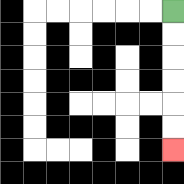{'start': '[7, 0]', 'end': '[7, 6]', 'path_directions': 'D,D,D,D,D,D', 'path_coordinates': '[[7, 0], [7, 1], [7, 2], [7, 3], [7, 4], [7, 5], [7, 6]]'}